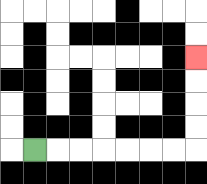{'start': '[1, 6]', 'end': '[8, 2]', 'path_directions': 'R,R,R,R,R,R,R,U,U,U,U', 'path_coordinates': '[[1, 6], [2, 6], [3, 6], [4, 6], [5, 6], [6, 6], [7, 6], [8, 6], [8, 5], [8, 4], [8, 3], [8, 2]]'}